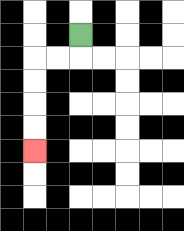{'start': '[3, 1]', 'end': '[1, 6]', 'path_directions': 'D,L,L,D,D,D,D', 'path_coordinates': '[[3, 1], [3, 2], [2, 2], [1, 2], [1, 3], [1, 4], [1, 5], [1, 6]]'}